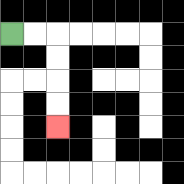{'start': '[0, 1]', 'end': '[2, 5]', 'path_directions': 'R,R,D,D,D,D', 'path_coordinates': '[[0, 1], [1, 1], [2, 1], [2, 2], [2, 3], [2, 4], [2, 5]]'}